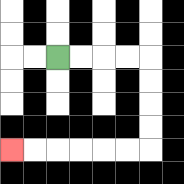{'start': '[2, 2]', 'end': '[0, 6]', 'path_directions': 'R,R,R,R,D,D,D,D,L,L,L,L,L,L', 'path_coordinates': '[[2, 2], [3, 2], [4, 2], [5, 2], [6, 2], [6, 3], [6, 4], [6, 5], [6, 6], [5, 6], [4, 6], [3, 6], [2, 6], [1, 6], [0, 6]]'}